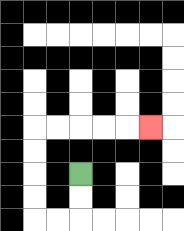{'start': '[3, 7]', 'end': '[6, 5]', 'path_directions': 'D,D,L,L,U,U,U,U,R,R,R,R,R', 'path_coordinates': '[[3, 7], [3, 8], [3, 9], [2, 9], [1, 9], [1, 8], [1, 7], [1, 6], [1, 5], [2, 5], [3, 5], [4, 5], [5, 5], [6, 5]]'}